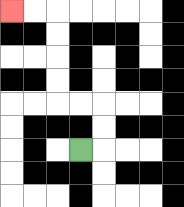{'start': '[3, 6]', 'end': '[0, 0]', 'path_directions': 'R,U,U,L,L,U,U,U,U,L,L', 'path_coordinates': '[[3, 6], [4, 6], [4, 5], [4, 4], [3, 4], [2, 4], [2, 3], [2, 2], [2, 1], [2, 0], [1, 0], [0, 0]]'}